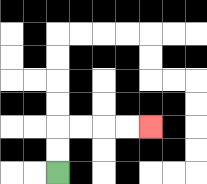{'start': '[2, 7]', 'end': '[6, 5]', 'path_directions': 'U,U,R,R,R,R', 'path_coordinates': '[[2, 7], [2, 6], [2, 5], [3, 5], [4, 5], [5, 5], [6, 5]]'}